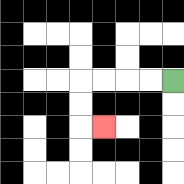{'start': '[7, 3]', 'end': '[4, 5]', 'path_directions': 'L,L,L,L,D,D,R', 'path_coordinates': '[[7, 3], [6, 3], [5, 3], [4, 3], [3, 3], [3, 4], [3, 5], [4, 5]]'}